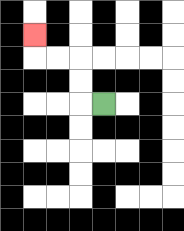{'start': '[4, 4]', 'end': '[1, 1]', 'path_directions': 'L,U,U,L,L,U', 'path_coordinates': '[[4, 4], [3, 4], [3, 3], [3, 2], [2, 2], [1, 2], [1, 1]]'}